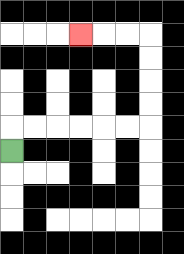{'start': '[0, 6]', 'end': '[3, 1]', 'path_directions': 'U,R,R,R,R,R,R,U,U,U,U,L,L,L', 'path_coordinates': '[[0, 6], [0, 5], [1, 5], [2, 5], [3, 5], [4, 5], [5, 5], [6, 5], [6, 4], [6, 3], [6, 2], [6, 1], [5, 1], [4, 1], [3, 1]]'}